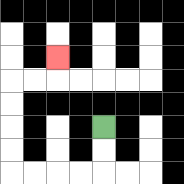{'start': '[4, 5]', 'end': '[2, 2]', 'path_directions': 'D,D,L,L,L,L,U,U,U,U,R,R,U', 'path_coordinates': '[[4, 5], [4, 6], [4, 7], [3, 7], [2, 7], [1, 7], [0, 7], [0, 6], [0, 5], [0, 4], [0, 3], [1, 3], [2, 3], [2, 2]]'}